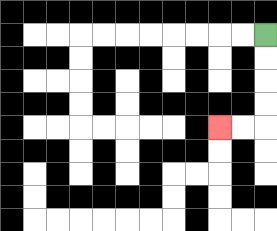{'start': '[11, 1]', 'end': '[9, 5]', 'path_directions': 'D,D,D,D,L,L', 'path_coordinates': '[[11, 1], [11, 2], [11, 3], [11, 4], [11, 5], [10, 5], [9, 5]]'}